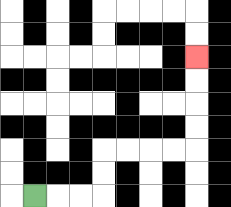{'start': '[1, 8]', 'end': '[8, 2]', 'path_directions': 'R,R,R,U,U,R,R,R,R,U,U,U,U', 'path_coordinates': '[[1, 8], [2, 8], [3, 8], [4, 8], [4, 7], [4, 6], [5, 6], [6, 6], [7, 6], [8, 6], [8, 5], [8, 4], [8, 3], [8, 2]]'}